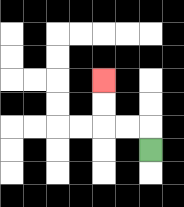{'start': '[6, 6]', 'end': '[4, 3]', 'path_directions': 'U,L,L,U,U', 'path_coordinates': '[[6, 6], [6, 5], [5, 5], [4, 5], [4, 4], [4, 3]]'}